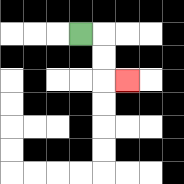{'start': '[3, 1]', 'end': '[5, 3]', 'path_directions': 'R,D,D,R', 'path_coordinates': '[[3, 1], [4, 1], [4, 2], [4, 3], [5, 3]]'}